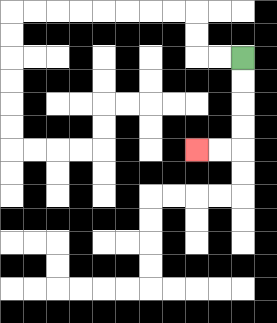{'start': '[10, 2]', 'end': '[8, 6]', 'path_directions': 'D,D,D,D,L,L', 'path_coordinates': '[[10, 2], [10, 3], [10, 4], [10, 5], [10, 6], [9, 6], [8, 6]]'}